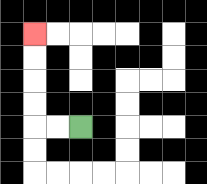{'start': '[3, 5]', 'end': '[1, 1]', 'path_directions': 'L,L,U,U,U,U', 'path_coordinates': '[[3, 5], [2, 5], [1, 5], [1, 4], [1, 3], [1, 2], [1, 1]]'}